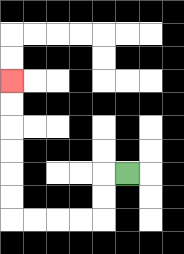{'start': '[5, 7]', 'end': '[0, 3]', 'path_directions': 'L,D,D,L,L,L,L,U,U,U,U,U,U', 'path_coordinates': '[[5, 7], [4, 7], [4, 8], [4, 9], [3, 9], [2, 9], [1, 9], [0, 9], [0, 8], [0, 7], [0, 6], [0, 5], [0, 4], [0, 3]]'}